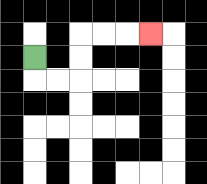{'start': '[1, 2]', 'end': '[6, 1]', 'path_directions': 'D,R,R,U,U,R,R,R', 'path_coordinates': '[[1, 2], [1, 3], [2, 3], [3, 3], [3, 2], [3, 1], [4, 1], [5, 1], [6, 1]]'}